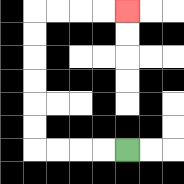{'start': '[5, 6]', 'end': '[5, 0]', 'path_directions': 'L,L,L,L,U,U,U,U,U,U,R,R,R,R', 'path_coordinates': '[[5, 6], [4, 6], [3, 6], [2, 6], [1, 6], [1, 5], [1, 4], [1, 3], [1, 2], [1, 1], [1, 0], [2, 0], [3, 0], [4, 0], [5, 0]]'}